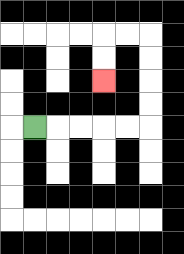{'start': '[1, 5]', 'end': '[4, 3]', 'path_directions': 'R,R,R,R,R,U,U,U,U,L,L,D,D', 'path_coordinates': '[[1, 5], [2, 5], [3, 5], [4, 5], [5, 5], [6, 5], [6, 4], [6, 3], [6, 2], [6, 1], [5, 1], [4, 1], [4, 2], [4, 3]]'}